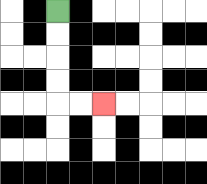{'start': '[2, 0]', 'end': '[4, 4]', 'path_directions': 'D,D,D,D,R,R', 'path_coordinates': '[[2, 0], [2, 1], [2, 2], [2, 3], [2, 4], [3, 4], [4, 4]]'}